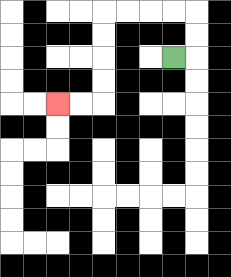{'start': '[7, 2]', 'end': '[2, 4]', 'path_directions': 'R,U,U,L,L,L,L,D,D,D,D,L,L', 'path_coordinates': '[[7, 2], [8, 2], [8, 1], [8, 0], [7, 0], [6, 0], [5, 0], [4, 0], [4, 1], [4, 2], [4, 3], [4, 4], [3, 4], [2, 4]]'}